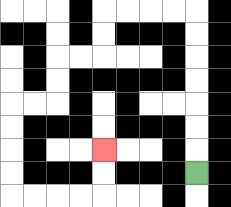{'start': '[8, 7]', 'end': '[4, 6]', 'path_directions': 'U,U,U,U,U,U,U,L,L,L,L,D,D,L,L,D,D,L,L,D,D,D,D,R,R,R,R,U,U', 'path_coordinates': '[[8, 7], [8, 6], [8, 5], [8, 4], [8, 3], [8, 2], [8, 1], [8, 0], [7, 0], [6, 0], [5, 0], [4, 0], [4, 1], [4, 2], [3, 2], [2, 2], [2, 3], [2, 4], [1, 4], [0, 4], [0, 5], [0, 6], [0, 7], [0, 8], [1, 8], [2, 8], [3, 8], [4, 8], [4, 7], [4, 6]]'}